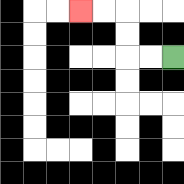{'start': '[7, 2]', 'end': '[3, 0]', 'path_directions': 'L,L,U,U,L,L', 'path_coordinates': '[[7, 2], [6, 2], [5, 2], [5, 1], [5, 0], [4, 0], [3, 0]]'}